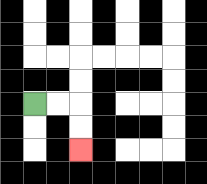{'start': '[1, 4]', 'end': '[3, 6]', 'path_directions': 'R,R,D,D', 'path_coordinates': '[[1, 4], [2, 4], [3, 4], [3, 5], [3, 6]]'}